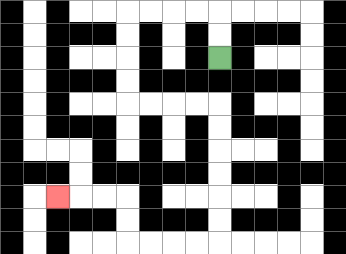{'start': '[9, 2]', 'end': '[2, 8]', 'path_directions': 'U,U,L,L,L,L,D,D,D,D,R,R,R,R,D,D,D,D,D,D,L,L,L,L,U,U,L,L,L', 'path_coordinates': '[[9, 2], [9, 1], [9, 0], [8, 0], [7, 0], [6, 0], [5, 0], [5, 1], [5, 2], [5, 3], [5, 4], [6, 4], [7, 4], [8, 4], [9, 4], [9, 5], [9, 6], [9, 7], [9, 8], [9, 9], [9, 10], [8, 10], [7, 10], [6, 10], [5, 10], [5, 9], [5, 8], [4, 8], [3, 8], [2, 8]]'}